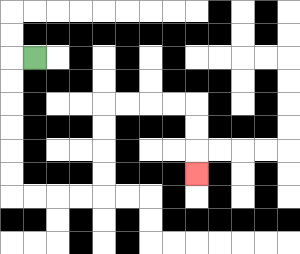{'start': '[1, 2]', 'end': '[8, 7]', 'path_directions': 'L,D,D,D,D,D,D,R,R,R,R,U,U,U,U,R,R,R,R,D,D,D', 'path_coordinates': '[[1, 2], [0, 2], [0, 3], [0, 4], [0, 5], [0, 6], [0, 7], [0, 8], [1, 8], [2, 8], [3, 8], [4, 8], [4, 7], [4, 6], [4, 5], [4, 4], [5, 4], [6, 4], [7, 4], [8, 4], [8, 5], [8, 6], [8, 7]]'}